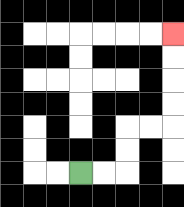{'start': '[3, 7]', 'end': '[7, 1]', 'path_directions': 'R,R,U,U,R,R,U,U,U,U', 'path_coordinates': '[[3, 7], [4, 7], [5, 7], [5, 6], [5, 5], [6, 5], [7, 5], [7, 4], [7, 3], [7, 2], [7, 1]]'}